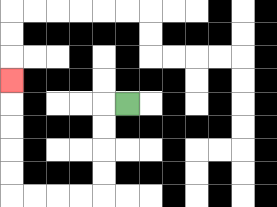{'start': '[5, 4]', 'end': '[0, 3]', 'path_directions': 'L,D,D,D,D,L,L,L,L,U,U,U,U,U', 'path_coordinates': '[[5, 4], [4, 4], [4, 5], [4, 6], [4, 7], [4, 8], [3, 8], [2, 8], [1, 8], [0, 8], [0, 7], [0, 6], [0, 5], [0, 4], [0, 3]]'}